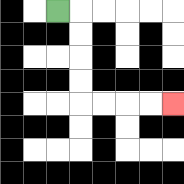{'start': '[2, 0]', 'end': '[7, 4]', 'path_directions': 'R,D,D,D,D,R,R,R,R', 'path_coordinates': '[[2, 0], [3, 0], [3, 1], [3, 2], [3, 3], [3, 4], [4, 4], [5, 4], [6, 4], [7, 4]]'}